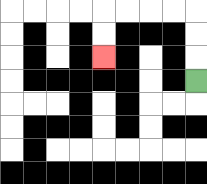{'start': '[8, 3]', 'end': '[4, 2]', 'path_directions': 'U,U,U,L,L,L,L,D,D', 'path_coordinates': '[[8, 3], [8, 2], [8, 1], [8, 0], [7, 0], [6, 0], [5, 0], [4, 0], [4, 1], [4, 2]]'}